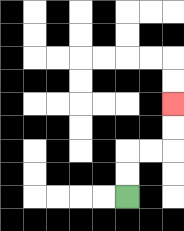{'start': '[5, 8]', 'end': '[7, 4]', 'path_directions': 'U,U,R,R,U,U', 'path_coordinates': '[[5, 8], [5, 7], [5, 6], [6, 6], [7, 6], [7, 5], [7, 4]]'}